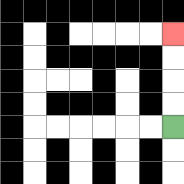{'start': '[7, 5]', 'end': '[7, 1]', 'path_directions': 'U,U,U,U', 'path_coordinates': '[[7, 5], [7, 4], [7, 3], [7, 2], [7, 1]]'}